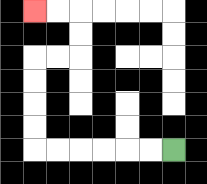{'start': '[7, 6]', 'end': '[1, 0]', 'path_directions': 'L,L,L,L,L,L,U,U,U,U,R,R,U,U,L,L', 'path_coordinates': '[[7, 6], [6, 6], [5, 6], [4, 6], [3, 6], [2, 6], [1, 6], [1, 5], [1, 4], [1, 3], [1, 2], [2, 2], [3, 2], [3, 1], [3, 0], [2, 0], [1, 0]]'}